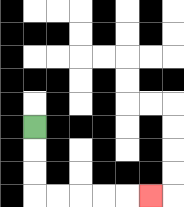{'start': '[1, 5]', 'end': '[6, 8]', 'path_directions': 'D,D,D,R,R,R,R,R', 'path_coordinates': '[[1, 5], [1, 6], [1, 7], [1, 8], [2, 8], [3, 8], [4, 8], [5, 8], [6, 8]]'}